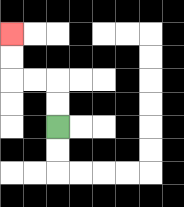{'start': '[2, 5]', 'end': '[0, 1]', 'path_directions': 'U,U,L,L,U,U', 'path_coordinates': '[[2, 5], [2, 4], [2, 3], [1, 3], [0, 3], [0, 2], [0, 1]]'}